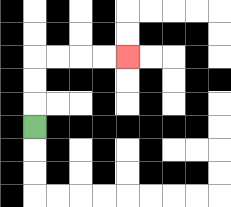{'start': '[1, 5]', 'end': '[5, 2]', 'path_directions': 'U,U,U,R,R,R,R', 'path_coordinates': '[[1, 5], [1, 4], [1, 3], [1, 2], [2, 2], [3, 2], [4, 2], [5, 2]]'}